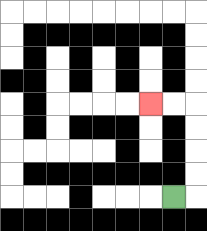{'start': '[7, 8]', 'end': '[6, 4]', 'path_directions': 'R,U,U,U,U,L,L', 'path_coordinates': '[[7, 8], [8, 8], [8, 7], [8, 6], [8, 5], [8, 4], [7, 4], [6, 4]]'}